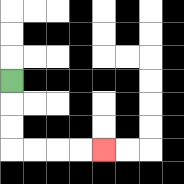{'start': '[0, 3]', 'end': '[4, 6]', 'path_directions': 'D,D,D,R,R,R,R', 'path_coordinates': '[[0, 3], [0, 4], [0, 5], [0, 6], [1, 6], [2, 6], [3, 6], [4, 6]]'}